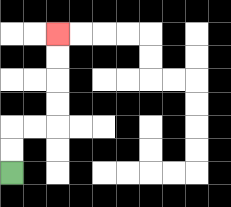{'start': '[0, 7]', 'end': '[2, 1]', 'path_directions': 'U,U,R,R,U,U,U,U', 'path_coordinates': '[[0, 7], [0, 6], [0, 5], [1, 5], [2, 5], [2, 4], [2, 3], [2, 2], [2, 1]]'}